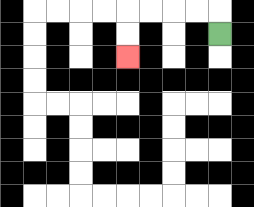{'start': '[9, 1]', 'end': '[5, 2]', 'path_directions': 'U,L,L,L,L,D,D', 'path_coordinates': '[[9, 1], [9, 0], [8, 0], [7, 0], [6, 0], [5, 0], [5, 1], [5, 2]]'}